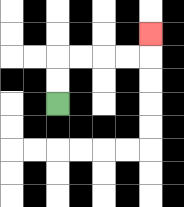{'start': '[2, 4]', 'end': '[6, 1]', 'path_directions': 'U,U,R,R,R,R,U', 'path_coordinates': '[[2, 4], [2, 3], [2, 2], [3, 2], [4, 2], [5, 2], [6, 2], [6, 1]]'}